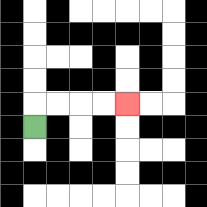{'start': '[1, 5]', 'end': '[5, 4]', 'path_directions': 'U,R,R,R,R', 'path_coordinates': '[[1, 5], [1, 4], [2, 4], [3, 4], [4, 4], [5, 4]]'}